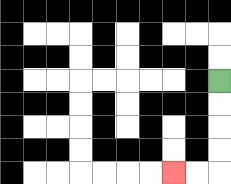{'start': '[9, 3]', 'end': '[7, 7]', 'path_directions': 'D,D,D,D,L,L', 'path_coordinates': '[[9, 3], [9, 4], [9, 5], [9, 6], [9, 7], [8, 7], [7, 7]]'}